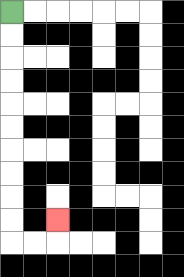{'start': '[0, 0]', 'end': '[2, 9]', 'path_directions': 'D,D,D,D,D,D,D,D,D,D,R,R,U', 'path_coordinates': '[[0, 0], [0, 1], [0, 2], [0, 3], [0, 4], [0, 5], [0, 6], [0, 7], [0, 8], [0, 9], [0, 10], [1, 10], [2, 10], [2, 9]]'}